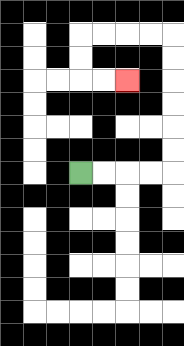{'start': '[3, 7]', 'end': '[5, 3]', 'path_directions': 'R,R,R,R,U,U,U,U,U,U,L,L,L,L,D,D,R,R', 'path_coordinates': '[[3, 7], [4, 7], [5, 7], [6, 7], [7, 7], [7, 6], [7, 5], [7, 4], [7, 3], [7, 2], [7, 1], [6, 1], [5, 1], [4, 1], [3, 1], [3, 2], [3, 3], [4, 3], [5, 3]]'}